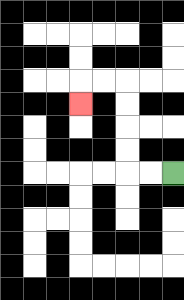{'start': '[7, 7]', 'end': '[3, 4]', 'path_directions': 'L,L,U,U,U,U,L,L,D', 'path_coordinates': '[[7, 7], [6, 7], [5, 7], [5, 6], [5, 5], [5, 4], [5, 3], [4, 3], [3, 3], [3, 4]]'}